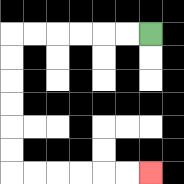{'start': '[6, 1]', 'end': '[6, 7]', 'path_directions': 'L,L,L,L,L,L,D,D,D,D,D,D,R,R,R,R,R,R', 'path_coordinates': '[[6, 1], [5, 1], [4, 1], [3, 1], [2, 1], [1, 1], [0, 1], [0, 2], [0, 3], [0, 4], [0, 5], [0, 6], [0, 7], [1, 7], [2, 7], [3, 7], [4, 7], [5, 7], [6, 7]]'}